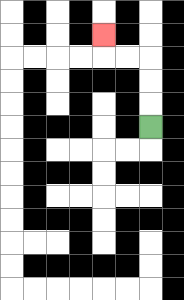{'start': '[6, 5]', 'end': '[4, 1]', 'path_directions': 'U,U,U,L,L,U', 'path_coordinates': '[[6, 5], [6, 4], [6, 3], [6, 2], [5, 2], [4, 2], [4, 1]]'}